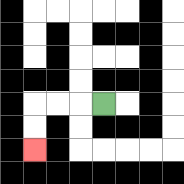{'start': '[4, 4]', 'end': '[1, 6]', 'path_directions': 'L,L,L,D,D', 'path_coordinates': '[[4, 4], [3, 4], [2, 4], [1, 4], [1, 5], [1, 6]]'}